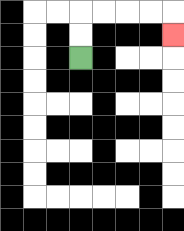{'start': '[3, 2]', 'end': '[7, 1]', 'path_directions': 'U,U,R,R,R,R,D', 'path_coordinates': '[[3, 2], [3, 1], [3, 0], [4, 0], [5, 0], [6, 0], [7, 0], [7, 1]]'}